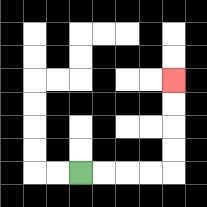{'start': '[3, 7]', 'end': '[7, 3]', 'path_directions': 'R,R,R,R,U,U,U,U', 'path_coordinates': '[[3, 7], [4, 7], [5, 7], [6, 7], [7, 7], [7, 6], [7, 5], [7, 4], [7, 3]]'}